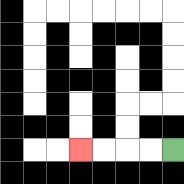{'start': '[7, 6]', 'end': '[3, 6]', 'path_directions': 'L,L,L,L', 'path_coordinates': '[[7, 6], [6, 6], [5, 6], [4, 6], [3, 6]]'}